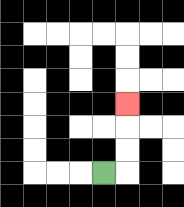{'start': '[4, 7]', 'end': '[5, 4]', 'path_directions': 'R,U,U,U', 'path_coordinates': '[[4, 7], [5, 7], [5, 6], [5, 5], [5, 4]]'}